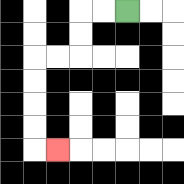{'start': '[5, 0]', 'end': '[2, 6]', 'path_directions': 'L,L,D,D,L,L,D,D,D,D,R', 'path_coordinates': '[[5, 0], [4, 0], [3, 0], [3, 1], [3, 2], [2, 2], [1, 2], [1, 3], [1, 4], [1, 5], [1, 6], [2, 6]]'}